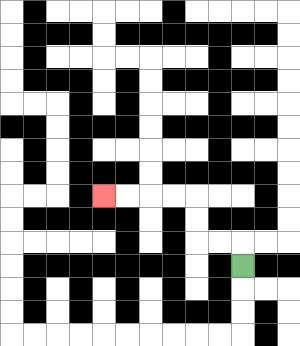{'start': '[10, 11]', 'end': '[4, 8]', 'path_directions': 'U,L,L,U,U,L,L,L,L', 'path_coordinates': '[[10, 11], [10, 10], [9, 10], [8, 10], [8, 9], [8, 8], [7, 8], [6, 8], [5, 8], [4, 8]]'}